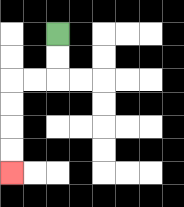{'start': '[2, 1]', 'end': '[0, 7]', 'path_directions': 'D,D,L,L,D,D,D,D', 'path_coordinates': '[[2, 1], [2, 2], [2, 3], [1, 3], [0, 3], [0, 4], [0, 5], [0, 6], [0, 7]]'}